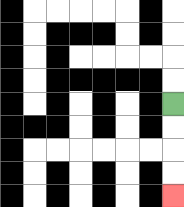{'start': '[7, 4]', 'end': '[7, 8]', 'path_directions': 'D,D,D,D', 'path_coordinates': '[[7, 4], [7, 5], [7, 6], [7, 7], [7, 8]]'}